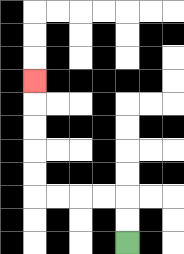{'start': '[5, 10]', 'end': '[1, 3]', 'path_directions': 'U,U,L,L,L,L,U,U,U,U,U', 'path_coordinates': '[[5, 10], [5, 9], [5, 8], [4, 8], [3, 8], [2, 8], [1, 8], [1, 7], [1, 6], [1, 5], [1, 4], [1, 3]]'}